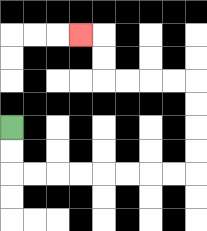{'start': '[0, 5]', 'end': '[3, 1]', 'path_directions': 'D,D,R,R,R,R,R,R,R,R,U,U,U,U,L,L,L,L,U,U,L', 'path_coordinates': '[[0, 5], [0, 6], [0, 7], [1, 7], [2, 7], [3, 7], [4, 7], [5, 7], [6, 7], [7, 7], [8, 7], [8, 6], [8, 5], [8, 4], [8, 3], [7, 3], [6, 3], [5, 3], [4, 3], [4, 2], [4, 1], [3, 1]]'}